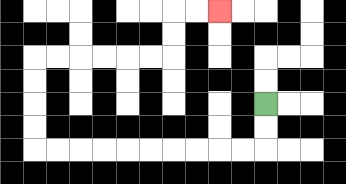{'start': '[11, 4]', 'end': '[9, 0]', 'path_directions': 'D,D,L,L,L,L,L,L,L,L,L,L,U,U,U,U,R,R,R,R,R,R,U,U,R,R', 'path_coordinates': '[[11, 4], [11, 5], [11, 6], [10, 6], [9, 6], [8, 6], [7, 6], [6, 6], [5, 6], [4, 6], [3, 6], [2, 6], [1, 6], [1, 5], [1, 4], [1, 3], [1, 2], [2, 2], [3, 2], [4, 2], [5, 2], [6, 2], [7, 2], [7, 1], [7, 0], [8, 0], [9, 0]]'}